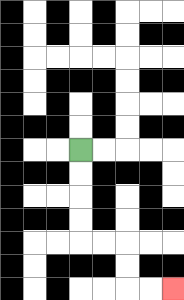{'start': '[3, 6]', 'end': '[7, 12]', 'path_directions': 'D,D,D,D,R,R,D,D,R,R', 'path_coordinates': '[[3, 6], [3, 7], [3, 8], [3, 9], [3, 10], [4, 10], [5, 10], [5, 11], [5, 12], [6, 12], [7, 12]]'}